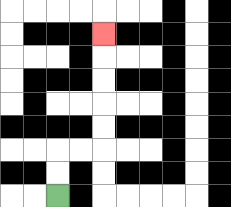{'start': '[2, 8]', 'end': '[4, 1]', 'path_directions': 'U,U,R,R,U,U,U,U,U', 'path_coordinates': '[[2, 8], [2, 7], [2, 6], [3, 6], [4, 6], [4, 5], [4, 4], [4, 3], [4, 2], [4, 1]]'}